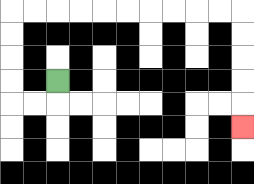{'start': '[2, 3]', 'end': '[10, 5]', 'path_directions': 'D,L,L,U,U,U,U,R,R,R,R,R,R,R,R,R,R,D,D,D,D,D', 'path_coordinates': '[[2, 3], [2, 4], [1, 4], [0, 4], [0, 3], [0, 2], [0, 1], [0, 0], [1, 0], [2, 0], [3, 0], [4, 0], [5, 0], [6, 0], [7, 0], [8, 0], [9, 0], [10, 0], [10, 1], [10, 2], [10, 3], [10, 4], [10, 5]]'}